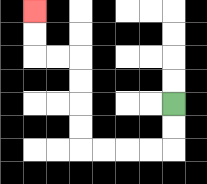{'start': '[7, 4]', 'end': '[1, 0]', 'path_directions': 'D,D,L,L,L,L,U,U,U,U,L,L,U,U', 'path_coordinates': '[[7, 4], [7, 5], [7, 6], [6, 6], [5, 6], [4, 6], [3, 6], [3, 5], [3, 4], [3, 3], [3, 2], [2, 2], [1, 2], [1, 1], [1, 0]]'}